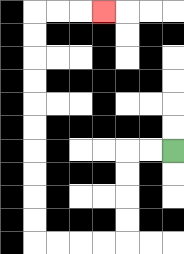{'start': '[7, 6]', 'end': '[4, 0]', 'path_directions': 'L,L,D,D,D,D,L,L,L,L,U,U,U,U,U,U,U,U,U,U,R,R,R', 'path_coordinates': '[[7, 6], [6, 6], [5, 6], [5, 7], [5, 8], [5, 9], [5, 10], [4, 10], [3, 10], [2, 10], [1, 10], [1, 9], [1, 8], [1, 7], [1, 6], [1, 5], [1, 4], [1, 3], [1, 2], [1, 1], [1, 0], [2, 0], [3, 0], [4, 0]]'}